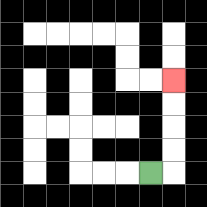{'start': '[6, 7]', 'end': '[7, 3]', 'path_directions': 'R,U,U,U,U', 'path_coordinates': '[[6, 7], [7, 7], [7, 6], [7, 5], [7, 4], [7, 3]]'}